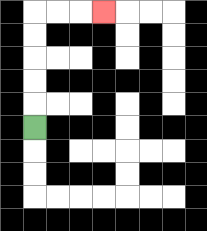{'start': '[1, 5]', 'end': '[4, 0]', 'path_directions': 'U,U,U,U,U,R,R,R', 'path_coordinates': '[[1, 5], [1, 4], [1, 3], [1, 2], [1, 1], [1, 0], [2, 0], [3, 0], [4, 0]]'}